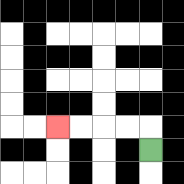{'start': '[6, 6]', 'end': '[2, 5]', 'path_directions': 'U,L,L,L,L', 'path_coordinates': '[[6, 6], [6, 5], [5, 5], [4, 5], [3, 5], [2, 5]]'}